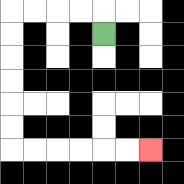{'start': '[4, 1]', 'end': '[6, 6]', 'path_directions': 'U,L,L,L,L,D,D,D,D,D,D,R,R,R,R,R,R', 'path_coordinates': '[[4, 1], [4, 0], [3, 0], [2, 0], [1, 0], [0, 0], [0, 1], [0, 2], [0, 3], [0, 4], [0, 5], [0, 6], [1, 6], [2, 6], [3, 6], [4, 6], [5, 6], [6, 6]]'}